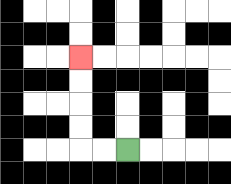{'start': '[5, 6]', 'end': '[3, 2]', 'path_directions': 'L,L,U,U,U,U', 'path_coordinates': '[[5, 6], [4, 6], [3, 6], [3, 5], [3, 4], [3, 3], [3, 2]]'}